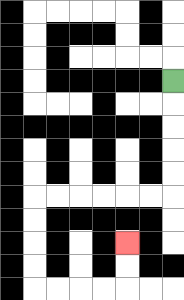{'start': '[7, 3]', 'end': '[5, 10]', 'path_directions': 'D,D,D,D,D,L,L,L,L,L,L,D,D,D,D,R,R,R,R,U,U', 'path_coordinates': '[[7, 3], [7, 4], [7, 5], [7, 6], [7, 7], [7, 8], [6, 8], [5, 8], [4, 8], [3, 8], [2, 8], [1, 8], [1, 9], [1, 10], [1, 11], [1, 12], [2, 12], [3, 12], [4, 12], [5, 12], [5, 11], [5, 10]]'}